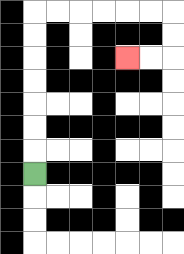{'start': '[1, 7]', 'end': '[5, 2]', 'path_directions': 'U,U,U,U,U,U,U,R,R,R,R,R,R,D,D,L,L', 'path_coordinates': '[[1, 7], [1, 6], [1, 5], [1, 4], [1, 3], [1, 2], [1, 1], [1, 0], [2, 0], [3, 0], [4, 0], [5, 0], [6, 0], [7, 0], [7, 1], [7, 2], [6, 2], [5, 2]]'}